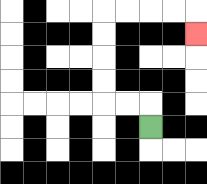{'start': '[6, 5]', 'end': '[8, 1]', 'path_directions': 'U,L,L,U,U,U,U,R,R,R,R,D', 'path_coordinates': '[[6, 5], [6, 4], [5, 4], [4, 4], [4, 3], [4, 2], [4, 1], [4, 0], [5, 0], [6, 0], [7, 0], [8, 0], [8, 1]]'}